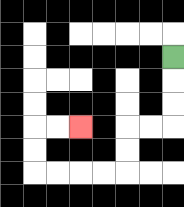{'start': '[7, 2]', 'end': '[3, 5]', 'path_directions': 'D,D,D,L,L,D,D,L,L,L,L,U,U,R,R', 'path_coordinates': '[[7, 2], [7, 3], [7, 4], [7, 5], [6, 5], [5, 5], [5, 6], [5, 7], [4, 7], [3, 7], [2, 7], [1, 7], [1, 6], [1, 5], [2, 5], [3, 5]]'}